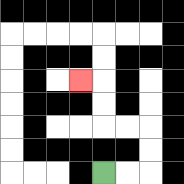{'start': '[4, 7]', 'end': '[3, 3]', 'path_directions': 'R,R,U,U,L,L,U,U,L', 'path_coordinates': '[[4, 7], [5, 7], [6, 7], [6, 6], [6, 5], [5, 5], [4, 5], [4, 4], [4, 3], [3, 3]]'}